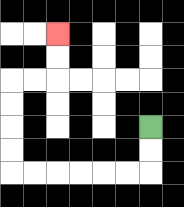{'start': '[6, 5]', 'end': '[2, 1]', 'path_directions': 'D,D,L,L,L,L,L,L,U,U,U,U,R,R,U,U', 'path_coordinates': '[[6, 5], [6, 6], [6, 7], [5, 7], [4, 7], [3, 7], [2, 7], [1, 7], [0, 7], [0, 6], [0, 5], [0, 4], [0, 3], [1, 3], [2, 3], [2, 2], [2, 1]]'}